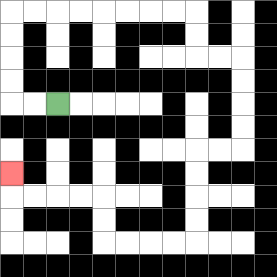{'start': '[2, 4]', 'end': '[0, 7]', 'path_directions': 'L,L,U,U,U,U,R,R,R,R,R,R,R,R,D,D,R,R,D,D,D,D,L,L,D,D,D,D,L,L,L,L,U,U,L,L,L,L,U', 'path_coordinates': '[[2, 4], [1, 4], [0, 4], [0, 3], [0, 2], [0, 1], [0, 0], [1, 0], [2, 0], [3, 0], [4, 0], [5, 0], [6, 0], [7, 0], [8, 0], [8, 1], [8, 2], [9, 2], [10, 2], [10, 3], [10, 4], [10, 5], [10, 6], [9, 6], [8, 6], [8, 7], [8, 8], [8, 9], [8, 10], [7, 10], [6, 10], [5, 10], [4, 10], [4, 9], [4, 8], [3, 8], [2, 8], [1, 8], [0, 8], [0, 7]]'}